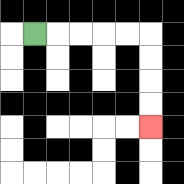{'start': '[1, 1]', 'end': '[6, 5]', 'path_directions': 'R,R,R,R,R,D,D,D,D', 'path_coordinates': '[[1, 1], [2, 1], [3, 1], [4, 1], [5, 1], [6, 1], [6, 2], [6, 3], [6, 4], [6, 5]]'}